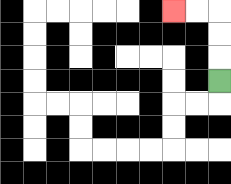{'start': '[9, 3]', 'end': '[7, 0]', 'path_directions': 'U,U,U,L,L', 'path_coordinates': '[[9, 3], [9, 2], [9, 1], [9, 0], [8, 0], [7, 0]]'}